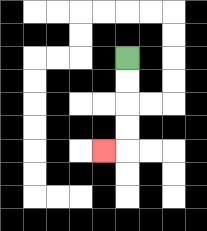{'start': '[5, 2]', 'end': '[4, 6]', 'path_directions': 'D,D,D,D,L', 'path_coordinates': '[[5, 2], [5, 3], [5, 4], [5, 5], [5, 6], [4, 6]]'}